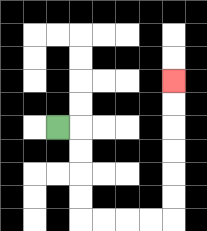{'start': '[2, 5]', 'end': '[7, 3]', 'path_directions': 'R,D,D,D,D,R,R,R,R,U,U,U,U,U,U', 'path_coordinates': '[[2, 5], [3, 5], [3, 6], [3, 7], [3, 8], [3, 9], [4, 9], [5, 9], [6, 9], [7, 9], [7, 8], [7, 7], [7, 6], [7, 5], [7, 4], [7, 3]]'}